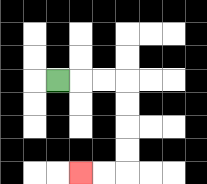{'start': '[2, 3]', 'end': '[3, 7]', 'path_directions': 'R,R,R,D,D,D,D,L,L', 'path_coordinates': '[[2, 3], [3, 3], [4, 3], [5, 3], [5, 4], [5, 5], [5, 6], [5, 7], [4, 7], [3, 7]]'}